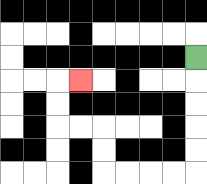{'start': '[8, 2]', 'end': '[3, 3]', 'path_directions': 'D,D,D,D,D,L,L,L,L,U,U,L,L,U,U,R', 'path_coordinates': '[[8, 2], [8, 3], [8, 4], [8, 5], [8, 6], [8, 7], [7, 7], [6, 7], [5, 7], [4, 7], [4, 6], [4, 5], [3, 5], [2, 5], [2, 4], [2, 3], [3, 3]]'}